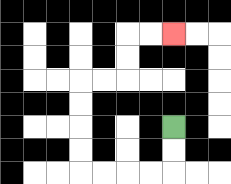{'start': '[7, 5]', 'end': '[7, 1]', 'path_directions': 'D,D,L,L,L,L,U,U,U,U,R,R,U,U,R,R', 'path_coordinates': '[[7, 5], [7, 6], [7, 7], [6, 7], [5, 7], [4, 7], [3, 7], [3, 6], [3, 5], [3, 4], [3, 3], [4, 3], [5, 3], [5, 2], [5, 1], [6, 1], [7, 1]]'}